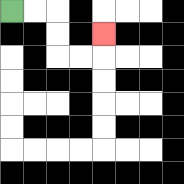{'start': '[0, 0]', 'end': '[4, 1]', 'path_directions': 'R,R,D,D,R,R,U', 'path_coordinates': '[[0, 0], [1, 0], [2, 0], [2, 1], [2, 2], [3, 2], [4, 2], [4, 1]]'}